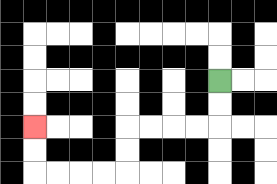{'start': '[9, 3]', 'end': '[1, 5]', 'path_directions': 'D,D,L,L,L,L,D,D,L,L,L,L,U,U', 'path_coordinates': '[[9, 3], [9, 4], [9, 5], [8, 5], [7, 5], [6, 5], [5, 5], [5, 6], [5, 7], [4, 7], [3, 7], [2, 7], [1, 7], [1, 6], [1, 5]]'}